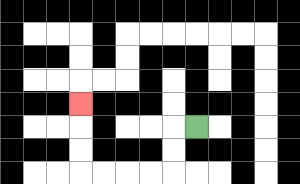{'start': '[8, 5]', 'end': '[3, 4]', 'path_directions': 'L,D,D,L,L,L,L,U,U,U', 'path_coordinates': '[[8, 5], [7, 5], [7, 6], [7, 7], [6, 7], [5, 7], [4, 7], [3, 7], [3, 6], [3, 5], [3, 4]]'}